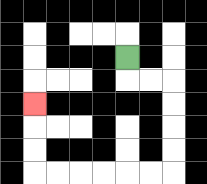{'start': '[5, 2]', 'end': '[1, 4]', 'path_directions': 'D,R,R,D,D,D,D,L,L,L,L,L,L,U,U,U', 'path_coordinates': '[[5, 2], [5, 3], [6, 3], [7, 3], [7, 4], [7, 5], [7, 6], [7, 7], [6, 7], [5, 7], [4, 7], [3, 7], [2, 7], [1, 7], [1, 6], [1, 5], [1, 4]]'}